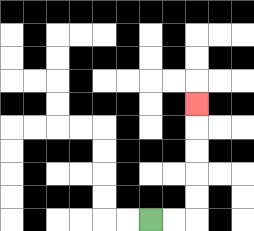{'start': '[6, 9]', 'end': '[8, 4]', 'path_directions': 'R,R,U,U,U,U,U', 'path_coordinates': '[[6, 9], [7, 9], [8, 9], [8, 8], [8, 7], [8, 6], [8, 5], [8, 4]]'}